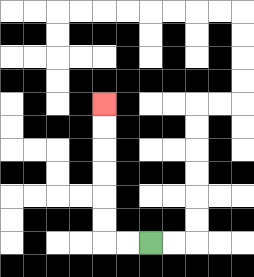{'start': '[6, 10]', 'end': '[4, 4]', 'path_directions': 'L,L,U,U,U,U,U,U', 'path_coordinates': '[[6, 10], [5, 10], [4, 10], [4, 9], [4, 8], [4, 7], [4, 6], [4, 5], [4, 4]]'}